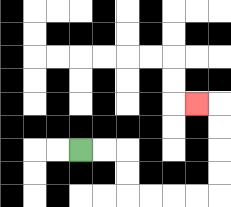{'start': '[3, 6]', 'end': '[8, 4]', 'path_directions': 'R,R,D,D,R,R,R,R,U,U,U,U,L', 'path_coordinates': '[[3, 6], [4, 6], [5, 6], [5, 7], [5, 8], [6, 8], [7, 8], [8, 8], [9, 8], [9, 7], [9, 6], [9, 5], [9, 4], [8, 4]]'}